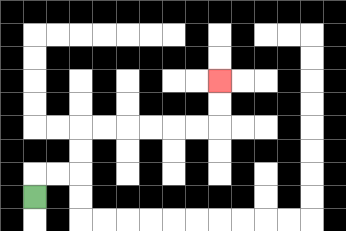{'start': '[1, 8]', 'end': '[9, 3]', 'path_directions': 'U,R,R,U,U,R,R,R,R,R,R,U,U', 'path_coordinates': '[[1, 8], [1, 7], [2, 7], [3, 7], [3, 6], [3, 5], [4, 5], [5, 5], [6, 5], [7, 5], [8, 5], [9, 5], [9, 4], [9, 3]]'}